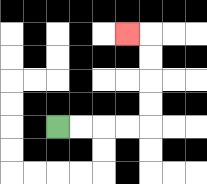{'start': '[2, 5]', 'end': '[5, 1]', 'path_directions': 'R,R,R,R,U,U,U,U,L', 'path_coordinates': '[[2, 5], [3, 5], [4, 5], [5, 5], [6, 5], [6, 4], [6, 3], [6, 2], [6, 1], [5, 1]]'}